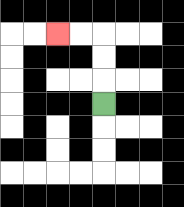{'start': '[4, 4]', 'end': '[2, 1]', 'path_directions': 'U,U,U,L,L', 'path_coordinates': '[[4, 4], [4, 3], [4, 2], [4, 1], [3, 1], [2, 1]]'}